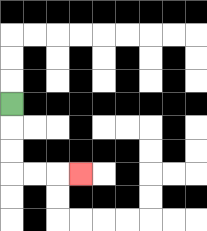{'start': '[0, 4]', 'end': '[3, 7]', 'path_directions': 'D,D,D,R,R,R', 'path_coordinates': '[[0, 4], [0, 5], [0, 6], [0, 7], [1, 7], [2, 7], [3, 7]]'}